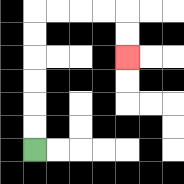{'start': '[1, 6]', 'end': '[5, 2]', 'path_directions': 'U,U,U,U,U,U,R,R,R,R,D,D', 'path_coordinates': '[[1, 6], [1, 5], [1, 4], [1, 3], [1, 2], [1, 1], [1, 0], [2, 0], [3, 0], [4, 0], [5, 0], [5, 1], [5, 2]]'}